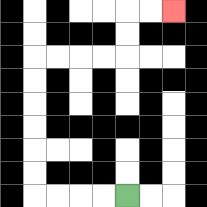{'start': '[5, 8]', 'end': '[7, 0]', 'path_directions': 'L,L,L,L,U,U,U,U,U,U,R,R,R,R,U,U,R,R', 'path_coordinates': '[[5, 8], [4, 8], [3, 8], [2, 8], [1, 8], [1, 7], [1, 6], [1, 5], [1, 4], [1, 3], [1, 2], [2, 2], [3, 2], [4, 2], [5, 2], [5, 1], [5, 0], [6, 0], [7, 0]]'}